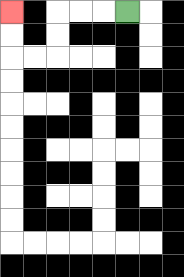{'start': '[5, 0]', 'end': '[0, 0]', 'path_directions': 'L,L,L,D,D,L,L,U,U', 'path_coordinates': '[[5, 0], [4, 0], [3, 0], [2, 0], [2, 1], [2, 2], [1, 2], [0, 2], [0, 1], [0, 0]]'}